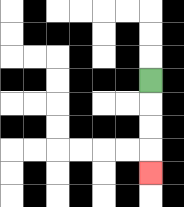{'start': '[6, 3]', 'end': '[6, 7]', 'path_directions': 'D,D,D,D', 'path_coordinates': '[[6, 3], [6, 4], [6, 5], [6, 6], [6, 7]]'}